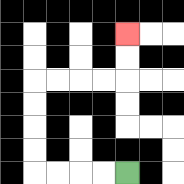{'start': '[5, 7]', 'end': '[5, 1]', 'path_directions': 'L,L,L,L,U,U,U,U,R,R,R,R,U,U', 'path_coordinates': '[[5, 7], [4, 7], [3, 7], [2, 7], [1, 7], [1, 6], [1, 5], [1, 4], [1, 3], [2, 3], [3, 3], [4, 3], [5, 3], [5, 2], [5, 1]]'}